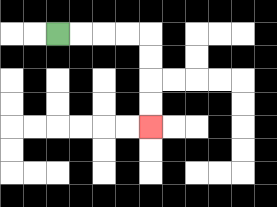{'start': '[2, 1]', 'end': '[6, 5]', 'path_directions': 'R,R,R,R,D,D,D,D', 'path_coordinates': '[[2, 1], [3, 1], [4, 1], [5, 1], [6, 1], [6, 2], [6, 3], [6, 4], [6, 5]]'}